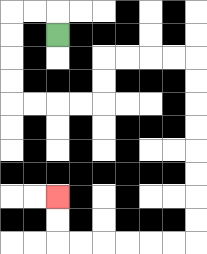{'start': '[2, 1]', 'end': '[2, 8]', 'path_directions': 'U,L,L,D,D,D,D,R,R,R,R,U,U,R,R,R,R,D,D,D,D,D,D,D,D,L,L,L,L,L,L,U,U', 'path_coordinates': '[[2, 1], [2, 0], [1, 0], [0, 0], [0, 1], [0, 2], [0, 3], [0, 4], [1, 4], [2, 4], [3, 4], [4, 4], [4, 3], [4, 2], [5, 2], [6, 2], [7, 2], [8, 2], [8, 3], [8, 4], [8, 5], [8, 6], [8, 7], [8, 8], [8, 9], [8, 10], [7, 10], [6, 10], [5, 10], [4, 10], [3, 10], [2, 10], [2, 9], [2, 8]]'}